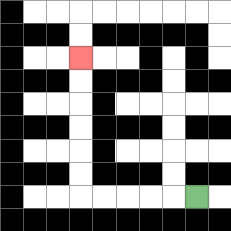{'start': '[8, 8]', 'end': '[3, 2]', 'path_directions': 'L,L,L,L,L,U,U,U,U,U,U', 'path_coordinates': '[[8, 8], [7, 8], [6, 8], [5, 8], [4, 8], [3, 8], [3, 7], [3, 6], [3, 5], [3, 4], [3, 3], [3, 2]]'}